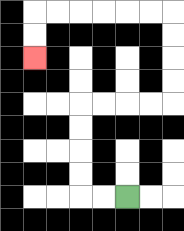{'start': '[5, 8]', 'end': '[1, 2]', 'path_directions': 'L,L,U,U,U,U,R,R,R,R,U,U,U,U,L,L,L,L,L,L,D,D', 'path_coordinates': '[[5, 8], [4, 8], [3, 8], [3, 7], [3, 6], [3, 5], [3, 4], [4, 4], [5, 4], [6, 4], [7, 4], [7, 3], [7, 2], [7, 1], [7, 0], [6, 0], [5, 0], [4, 0], [3, 0], [2, 0], [1, 0], [1, 1], [1, 2]]'}